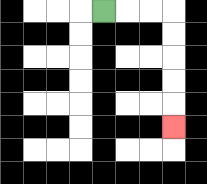{'start': '[4, 0]', 'end': '[7, 5]', 'path_directions': 'R,R,R,D,D,D,D,D', 'path_coordinates': '[[4, 0], [5, 0], [6, 0], [7, 0], [7, 1], [7, 2], [7, 3], [7, 4], [7, 5]]'}